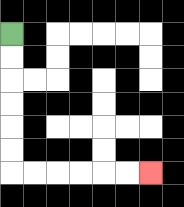{'start': '[0, 1]', 'end': '[6, 7]', 'path_directions': 'D,D,D,D,D,D,R,R,R,R,R,R', 'path_coordinates': '[[0, 1], [0, 2], [0, 3], [0, 4], [0, 5], [0, 6], [0, 7], [1, 7], [2, 7], [3, 7], [4, 7], [5, 7], [6, 7]]'}